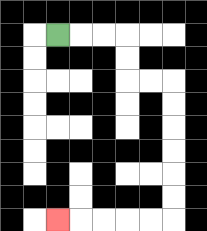{'start': '[2, 1]', 'end': '[2, 9]', 'path_directions': 'R,R,R,D,D,R,R,D,D,D,D,D,D,L,L,L,L,L', 'path_coordinates': '[[2, 1], [3, 1], [4, 1], [5, 1], [5, 2], [5, 3], [6, 3], [7, 3], [7, 4], [7, 5], [7, 6], [7, 7], [7, 8], [7, 9], [6, 9], [5, 9], [4, 9], [3, 9], [2, 9]]'}